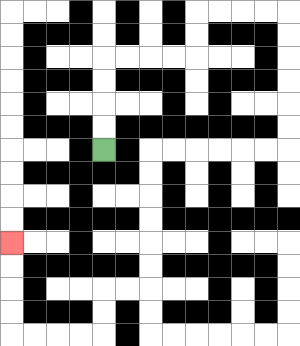{'start': '[4, 6]', 'end': '[0, 10]', 'path_directions': 'U,U,U,U,R,R,R,R,U,U,R,R,R,R,D,D,D,D,D,D,L,L,L,L,L,L,D,D,D,D,D,D,L,L,D,D,L,L,L,L,U,U,U,U', 'path_coordinates': '[[4, 6], [4, 5], [4, 4], [4, 3], [4, 2], [5, 2], [6, 2], [7, 2], [8, 2], [8, 1], [8, 0], [9, 0], [10, 0], [11, 0], [12, 0], [12, 1], [12, 2], [12, 3], [12, 4], [12, 5], [12, 6], [11, 6], [10, 6], [9, 6], [8, 6], [7, 6], [6, 6], [6, 7], [6, 8], [6, 9], [6, 10], [6, 11], [6, 12], [5, 12], [4, 12], [4, 13], [4, 14], [3, 14], [2, 14], [1, 14], [0, 14], [0, 13], [0, 12], [0, 11], [0, 10]]'}